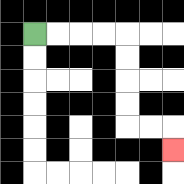{'start': '[1, 1]', 'end': '[7, 6]', 'path_directions': 'R,R,R,R,D,D,D,D,R,R,D', 'path_coordinates': '[[1, 1], [2, 1], [3, 1], [4, 1], [5, 1], [5, 2], [5, 3], [5, 4], [5, 5], [6, 5], [7, 5], [7, 6]]'}